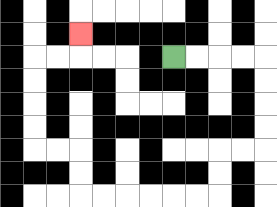{'start': '[7, 2]', 'end': '[3, 1]', 'path_directions': 'R,R,R,R,D,D,D,D,L,L,D,D,L,L,L,L,L,L,U,U,L,L,U,U,U,U,R,R,U', 'path_coordinates': '[[7, 2], [8, 2], [9, 2], [10, 2], [11, 2], [11, 3], [11, 4], [11, 5], [11, 6], [10, 6], [9, 6], [9, 7], [9, 8], [8, 8], [7, 8], [6, 8], [5, 8], [4, 8], [3, 8], [3, 7], [3, 6], [2, 6], [1, 6], [1, 5], [1, 4], [1, 3], [1, 2], [2, 2], [3, 2], [3, 1]]'}